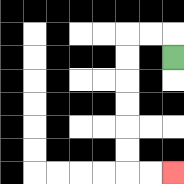{'start': '[7, 2]', 'end': '[7, 7]', 'path_directions': 'U,L,L,D,D,D,D,D,D,R,R', 'path_coordinates': '[[7, 2], [7, 1], [6, 1], [5, 1], [5, 2], [5, 3], [5, 4], [5, 5], [5, 6], [5, 7], [6, 7], [7, 7]]'}